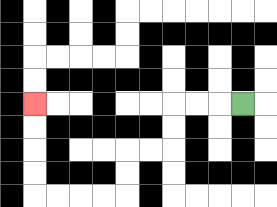{'start': '[10, 4]', 'end': '[1, 4]', 'path_directions': 'L,L,L,D,D,L,L,D,D,L,L,L,L,U,U,U,U', 'path_coordinates': '[[10, 4], [9, 4], [8, 4], [7, 4], [7, 5], [7, 6], [6, 6], [5, 6], [5, 7], [5, 8], [4, 8], [3, 8], [2, 8], [1, 8], [1, 7], [1, 6], [1, 5], [1, 4]]'}